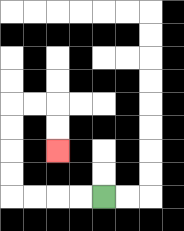{'start': '[4, 8]', 'end': '[2, 6]', 'path_directions': 'L,L,L,L,U,U,U,U,R,R,D,D', 'path_coordinates': '[[4, 8], [3, 8], [2, 8], [1, 8], [0, 8], [0, 7], [0, 6], [0, 5], [0, 4], [1, 4], [2, 4], [2, 5], [2, 6]]'}